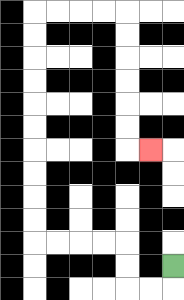{'start': '[7, 11]', 'end': '[6, 6]', 'path_directions': 'D,L,L,U,U,L,L,L,L,U,U,U,U,U,U,U,U,U,U,R,R,R,R,D,D,D,D,D,D,R', 'path_coordinates': '[[7, 11], [7, 12], [6, 12], [5, 12], [5, 11], [5, 10], [4, 10], [3, 10], [2, 10], [1, 10], [1, 9], [1, 8], [1, 7], [1, 6], [1, 5], [1, 4], [1, 3], [1, 2], [1, 1], [1, 0], [2, 0], [3, 0], [4, 0], [5, 0], [5, 1], [5, 2], [5, 3], [5, 4], [5, 5], [5, 6], [6, 6]]'}